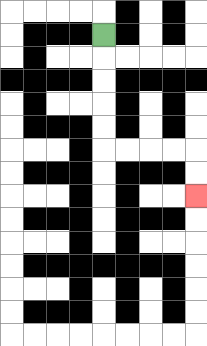{'start': '[4, 1]', 'end': '[8, 8]', 'path_directions': 'D,D,D,D,D,R,R,R,R,D,D', 'path_coordinates': '[[4, 1], [4, 2], [4, 3], [4, 4], [4, 5], [4, 6], [5, 6], [6, 6], [7, 6], [8, 6], [8, 7], [8, 8]]'}